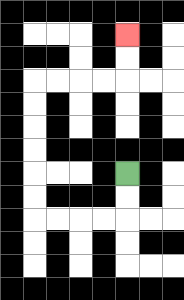{'start': '[5, 7]', 'end': '[5, 1]', 'path_directions': 'D,D,L,L,L,L,U,U,U,U,U,U,R,R,R,R,U,U', 'path_coordinates': '[[5, 7], [5, 8], [5, 9], [4, 9], [3, 9], [2, 9], [1, 9], [1, 8], [1, 7], [1, 6], [1, 5], [1, 4], [1, 3], [2, 3], [3, 3], [4, 3], [5, 3], [5, 2], [5, 1]]'}